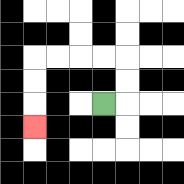{'start': '[4, 4]', 'end': '[1, 5]', 'path_directions': 'R,U,U,L,L,L,L,D,D,D', 'path_coordinates': '[[4, 4], [5, 4], [5, 3], [5, 2], [4, 2], [3, 2], [2, 2], [1, 2], [1, 3], [1, 4], [1, 5]]'}